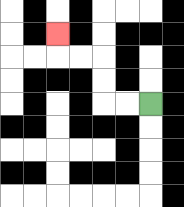{'start': '[6, 4]', 'end': '[2, 1]', 'path_directions': 'L,L,U,U,L,L,U', 'path_coordinates': '[[6, 4], [5, 4], [4, 4], [4, 3], [4, 2], [3, 2], [2, 2], [2, 1]]'}